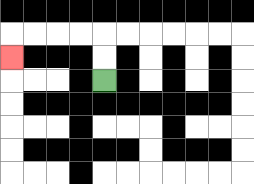{'start': '[4, 3]', 'end': '[0, 2]', 'path_directions': 'U,U,L,L,L,L,D', 'path_coordinates': '[[4, 3], [4, 2], [4, 1], [3, 1], [2, 1], [1, 1], [0, 1], [0, 2]]'}